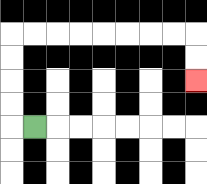{'start': '[1, 5]', 'end': '[8, 3]', 'path_directions': 'L,U,U,U,U,R,R,R,R,R,R,R,R,D,D', 'path_coordinates': '[[1, 5], [0, 5], [0, 4], [0, 3], [0, 2], [0, 1], [1, 1], [2, 1], [3, 1], [4, 1], [5, 1], [6, 1], [7, 1], [8, 1], [8, 2], [8, 3]]'}